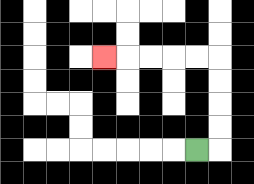{'start': '[8, 6]', 'end': '[4, 2]', 'path_directions': 'R,U,U,U,U,L,L,L,L,L', 'path_coordinates': '[[8, 6], [9, 6], [9, 5], [9, 4], [9, 3], [9, 2], [8, 2], [7, 2], [6, 2], [5, 2], [4, 2]]'}